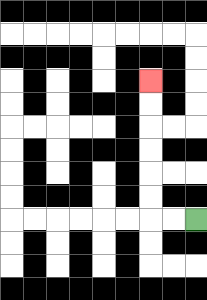{'start': '[8, 9]', 'end': '[6, 3]', 'path_directions': 'L,L,U,U,U,U,U,U', 'path_coordinates': '[[8, 9], [7, 9], [6, 9], [6, 8], [6, 7], [6, 6], [6, 5], [6, 4], [6, 3]]'}